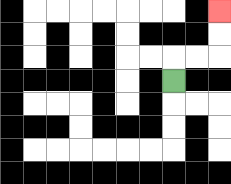{'start': '[7, 3]', 'end': '[9, 0]', 'path_directions': 'U,R,R,U,U', 'path_coordinates': '[[7, 3], [7, 2], [8, 2], [9, 2], [9, 1], [9, 0]]'}